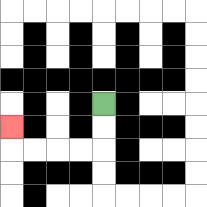{'start': '[4, 4]', 'end': '[0, 5]', 'path_directions': 'D,D,L,L,L,L,U', 'path_coordinates': '[[4, 4], [4, 5], [4, 6], [3, 6], [2, 6], [1, 6], [0, 6], [0, 5]]'}